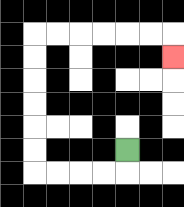{'start': '[5, 6]', 'end': '[7, 2]', 'path_directions': 'D,L,L,L,L,U,U,U,U,U,U,R,R,R,R,R,R,D', 'path_coordinates': '[[5, 6], [5, 7], [4, 7], [3, 7], [2, 7], [1, 7], [1, 6], [1, 5], [1, 4], [1, 3], [1, 2], [1, 1], [2, 1], [3, 1], [4, 1], [5, 1], [6, 1], [7, 1], [7, 2]]'}